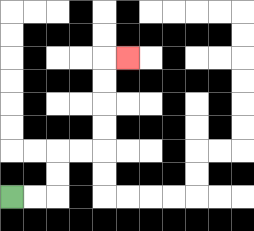{'start': '[0, 8]', 'end': '[5, 2]', 'path_directions': 'R,R,U,U,R,R,U,U,U,U,R', 'path_coordinates': '[[0, 8], [1, 8], [2, 8], [2, 7], [2, 6], [3, 6], [4, 6], [4, 5], [4, 4], [4, 3], [4, 2], [5, 2]]'}